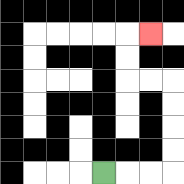{'start': '[4, 7]', 'end': '[6, 1]', 'path_directions': 'R,R,R,U,U,U,U,L,L,U,U,R', 'path_coordinates': '[[4, 7], [5, 7], [6, 7], [7, 7], [7, 6], [7, 5], [7, 4], [7, 3], [6, 3], [5, 3], [5, 2], [5, 1], [6, 1]]'}